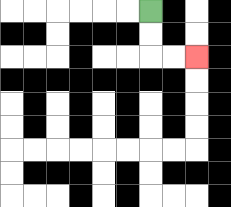{'start': '[6, 0]', 'end': '[8, 2]', 'path_directions': 'D,D,R,R', 'path_coordinates': '[[6, 0], [6, 1], [6, 2], [7, 2], [8, 2]]'}